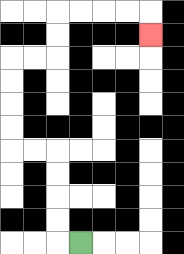{'start': '[3, 10]', 'end': '[6, 1]', 'path_directions': 'L,U,U,U,U,L,L,U,U,U,U,R,R,U,U,R,R,R,R,D', 'path_coordinates': '[[3, 10], [2, 10], [2, 9], [2, 8], [2, 7], [2, 6], [1, 6], [0, 6], [0, 5], [0, 4], [0, 3], [0, 2], [1, 2], [2, 2], [2, 1], [2, 0], [3, 0], [4, 0], [5, 0], [6, 0], [6, 1]]'}